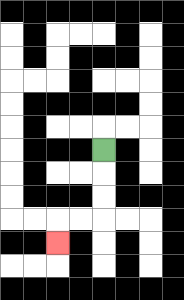{'start': '[4, 6]', 'end': '[2, 10]', 'path_directions': 'D,D,D,L,L,D', 'path_coordinates': '[[4, 6], [4, 7], [4, 8], [4, 9], [3, 9], [2, 9], [2, 10]]'}